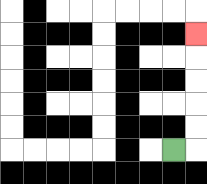{'start': '[7, 6]', 'end': '[8, 1]', 'path_directions': 'R,U,U,U,U,U', 'path_coordinates': '[[7, 6], [8, 6], [8, 5], [8, 4], [8, 3], [8, 2], [8, 1]]'}